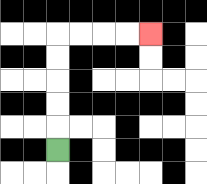{'start': '[2, 6]', 'end': '[6, 1]', 'path_directions': 'U,U,U,U,U,R,R,R,R', 'path_coordinates': '[[2, 6], [2, 5], [2, 4], [2, 3], [2, 2], [2, 1], [3, 1], [4, 1], [5, 1], [6, 1]]'}